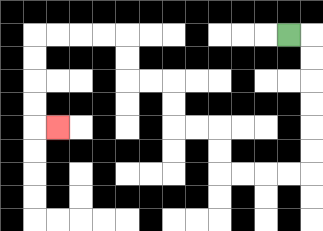{'start': '[12, 1]', 'end': '[2, 5]', 'path_directions': 'R,D,D,D,D,D,D,L,L,L,L,U,U,L,L,U,U,L,L,U,U,L,L,L,L,D,D,D,D,R', 'path_coordinates': '[[12, 1], [13, 1], [13, 2], [13, 3], [13, 4], [13, 5], [13, 6], [13, 7], [12, 7], [11, 7], [10, 7], [9, 7], [9, 6], [9, 5], [8, 5], [7, 5], [7, 4], [7, 3], [6, 3], [5, 3], [5, 2], [5, 1], [4, 1], [3, 1], [2, 1], [1, 1], [1, 2], [1, 3], [1, 4], [1, 5], [2, 5]]'}